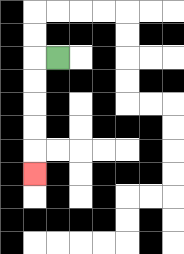{'start': '[2, 2]', 'end': '[1, 7]', 'path_directions': 'L,D,D,D,D,D', 'path_coordinates': '[[2, 2], [1, 2], [1, 3], [1, 4], [1, 5], [1, 6], [1, 7]]'}